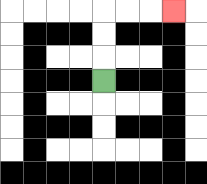{'start': '[4, 3]', 'end': '[7, 0]', 'path_directions': 'U,U,U,R,R,R', 'path_coordinates': '[[4, 3], [4, 2], [4, 1], [4, 0], [5, 0], [6, 0], [7, 0]]'}